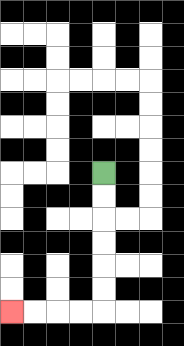{'start': '[4, 7]', 'end': '[0, 13]', 'path_directions': 'D,D,D,D,D,D,L,L,L,L', 'path_coordinates': '[[4, 7], [4, 8], [4, 9], [4, 10], [4, 11], [4, 12], [4, 13], [3, 13], [2, 13], [1, 13], [0, 13]]'}